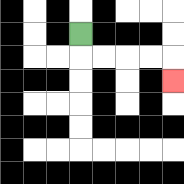{'start': '[3, 1]', 'end': '[7, 3]', 'path_directions': 'D,R,R,R,R,D', 'path_coordinates': '[[3, 1], [3, 2], [4, 2], [5, 2], [6, 2], [7, 2], [7, 3]]'}